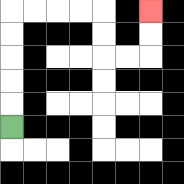{'start': '[0, 5]', 'end': '[6, 0]', 'path_directions': 'U,U,U,U,U,R,R,R,R,D,D,R,R,U,U', 'path_coordinates': '[[0, 5], [0, 4], [0, 3], [0, 2], [0, 1], [0, 0], [1, 0], [2, 0], [3, 0], [4, 0], [4, 1], [4, 2], [5, 2], [6, 2], [6, 1], [6, 0]]'}